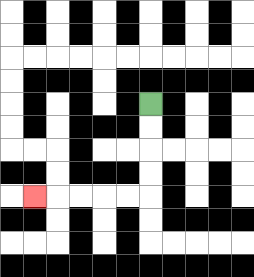{'start': '[6, 4]', 'end': '[1, 8]', 'path_directions': 'D,D,D,D,L,L,L,L,L', 'path_coordinates': '[[6, 4], [6, 5], [6, 6], [6, 7], [6, 8], [5, 8], [4, 8], [3, 8], [2, 8], [1, 8]]'}